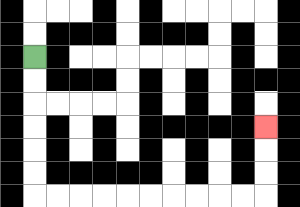{'start': '[1, 2]', 'end': '[11, 5]', 'path_directions': 'D,D,D,D,D,D,R,R,R,R,R,R,R,R,R,R,U,U,U', 'path_coordinates': '[[1, 2], [1, 3], [1, 4], [1, 5], [1, 6], [1, 7], [1, 8], [2, 8], [3, 8], [4, 8], [5, 8], [6, 8], [7, 8], [8, 8], [9, 8], [10, 8], [11, 8], [11, 7], [11, 6], [11, 5]]'}